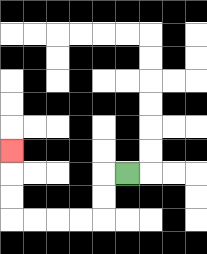{'start': '[5, 7]', 'end': '[0, 6]', 'path_directions': 'L,D,D,L,L,L,L,U,U,U', 'path_coordinates': '[[5, 7], [4, 7], [4, 8], [4, 9], [3, 9], [2, 9], [1, 9], [0, 9], [0, 8], [0, 7], [0, 6]]'}